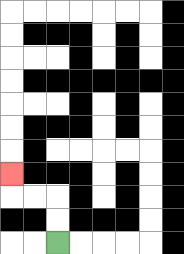{'start': '[2, 10]', 'end': '[0, 7]', 'path_directions': 'U,U,L,L,U', 'path_coordinates': '[[2, 10], [2, 9], [2, 8], [1, 8], [0, 8], [0, 7]]'}